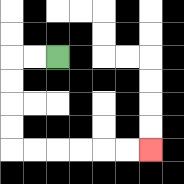{'start': '[2, 2]', 'end': '[6, 6]', 'path_directions': 'L,L,D,D,D,D,R,R,R,R,R,R', 'path_coordinates': '[[2, 2], [1, 2], [0, 2], [0, 3], [0, 4], [0, 5], [0, 6], [1, 6], [2, 6], [3, 6], [4, 6], [5, 6], [6, 6]]'}